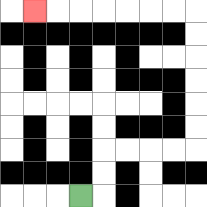{'start': '[3, 8]', 'end': '[1, 0]', 'path_directions': 'R,U,U,R,R,R,R,U,U,U,U,U,U,L,L,L,L,L,L,L', 'path_coordinates': '[[3, 8], [4, 8], [4, 7], [4, 6], [5, 6], [6, 6], [7, 6], [8, 6], [8, 5], [8, 4], [8, 3], [8, 2], [8, 1], [8, 0], [7, 0], [6, 0], [5, 0], [4, 0], [3, 0], [2, 0], [1, 0]]'}